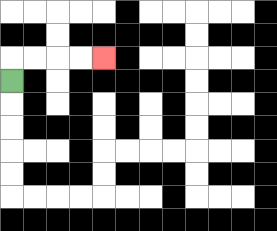{'start': '[0, 3]', 'end': '[4, 2]', 'path_directions': 'U,R,R,R,R', 'path_coordinates': '[[0, 3], [0, 2], [1, 2], [2, 2], [3, 2], [4, 2]]'}